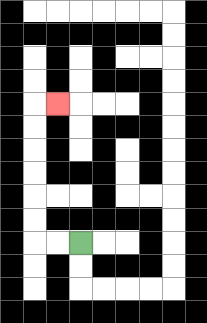{'start': '[3, 10]', 'end': '[2, 4]', 'path_directions': 'L,L,U,U,U,U,U,U,R', 'path_coordinates': '[[3, 10], [2, 10], [1, 10], [1, 9], [1, 8], [1, 7], [1, 6], [1, 5], [1, 4], [2, 4]]'}